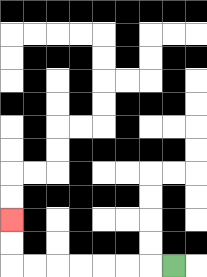{'start': '[7, 11]', 'end': '[0, 9]', 'path_directions': 'L,L,L,L,L,L,L,U,U', 'path_coordinates': '[[7, 11], [6, 11], [5, 11], [4, 11], [3, 11], [2, 11], [1, 11], [0, 11], [0, 10], [0, 9]]'}